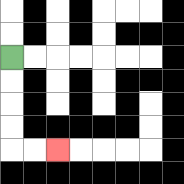{'start': '[0, 2]', 'end': '[2, 6]', 'path_directions': 'D,D,D,D,R,R', 'path_coordinates': '[[0, 2], [0, 3], [0, 4], [0, 5], [0, 6], [1, 6], [2, 6]]'}